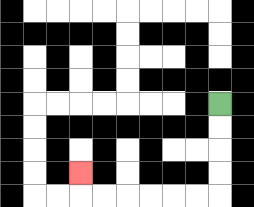{'start': '[9, 4]', 'end': '[3, 7]', 'path_directions': 'D,D,D,D,L,L,L,L,L,L,U', 'path_coordinates': '[[9, 4], [9, 5], [9, 6], [9, 7], [9, 8], [8, 8], [7, 8], [6, 8], [5, 8], [4, 8], [3, 8], [3, 7]]'}